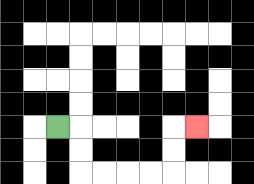{'start': '[2, 5]', 'end': '[8, 5]', 'path_directions': 'R,D,D,R,R,R,R,U,U,R', 'path_coordinates': '[[2, 5], [3, 5], [3, 6], [3, 7], [4, 7], [5, 7], [6, 7], [7, 7], [7, 6], [7, 5], [8, 5]]'}